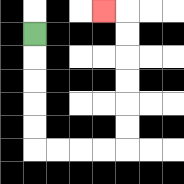{'start': '[1, 1]', 'end': '[4, 0]', 'path_directions': 'D,D,D,D,D,R,R,R,R,U,U,U,U,U,U,L', 'path_coordinates': '[[1, 1], [1, 2], [1, 3], [1, 4], [1, 5], [1, 6], [2, 6], [3, 6], [4, 6], [5, 6], [5, 5], [5, 4], [5, 3], [5, 2], [5, 1], [5, 0], [4, 0]]'}